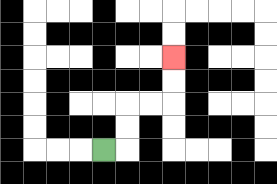{'start': '[4, 6]', 'end': '[7, 2]', 'path_directions': 'R,U,U,R,R,U,U', 'path_coordinates': '[[4, 6], [5, 6], [5, 5], [5, 4], [6, 4], [7, 4], [7, 3], [7, 2]]'}